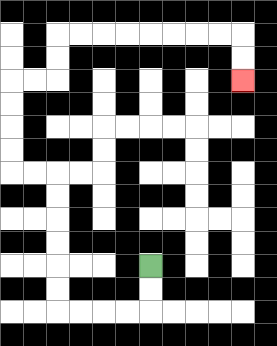{'start': '[6, 11]', 'end': '[10, 3]', 'path_directions': 'D,D,L,L,L,L,U,U,U,U,U,U,L,L,U,U,U,U,R,R,U,U,R,R,R,R,R,R,R,R,D,D', 'path_coordinates': '[[6, 11], [6, 12], [6, 13], [5, 13], [4, 13], [3, 13], [2, 13], [2, 12], [2, 11], [2, 10], [2, 9], [2, 8], [2, 7], [1, 7], [0, 7], [0, 6], [0, 5], [0, 4], [0, 3], [1, 3], [2, 3], [2, 2], [2, 1], [3, 1], [4, 1], [5, 1], [6, 1], [7, 1], [8, 1], [9, 1], [10, 1], [10, 2], [10, 3]]'}